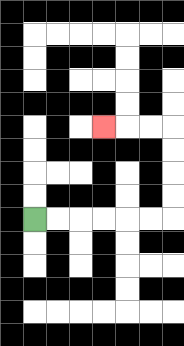{'start': '[1, 9]', 'end': '[4, 5]', 'path_directions': 'R,R,R,R,R,R,U,U,U,U,L,L,L', 'path_coordinates': '[[1, 9], [2, 9], [3, 9], [4, 9], [5, 9], [6, 9], [7, 9], [7, 8], [7, 7], [7, 6], [7, 5], [6, 5], [5, 5], [4, 5]]'}